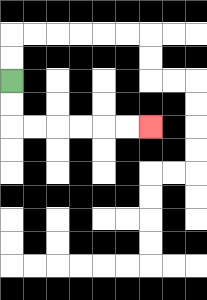{'start': '[0, 3]', 'end': '[6, 5]', 'path_directions': 'D,D,R,R,R,R,R,R', 'path_coordinates': '[[0, 3], [0, 4], [0, 5], [1, 5], [2, 5], [3, 5], [4, 5], [5, 5], [6, 5]]'}